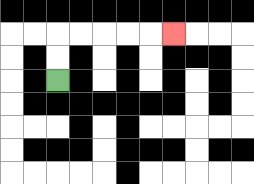{'start': '[2, 3]', 'end': '[7, 1]', 'path_directions': 'U,U,R,R,R,R,R', 'path_coordinates': '[[2, 3], [2, 2], [2, 1], [3, 1], [4, 1], [5, 1], [6, 1], [7, 1]]'}